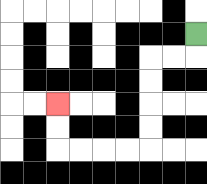{'start': '[8, 1]', 'end': '[2, 4]', 'path_directions': 'D,L,L,D,D,D,D,L,L,L,L,U,U', 'path_coordinates': '[[8, 1], [8, 2], [7, 2], [6, 2], [6, 3], [6, 4], [6, 5], [6, 6], [5, 6], [4, 6], [3, 6], [2, 6], [2, 5], [2, 4]]'}